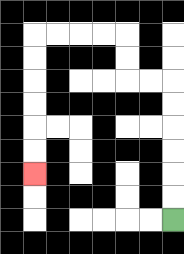{'start': '[7, 9]', 'end': '[1, 7]', 'path_directions': 'U,U,U,U,U,U,L,L,U,U,L,L,L,L,D,D,D,D,D,D', 'path_coordinates': '[[7, 9], [7, 8], [7, 7], [7, 6], [7, 5], [7, 4], [7, 3], [6, 3], [5, 3], [5, 2], [5, 1], [4, 1], [3, 1], [2, 1], [1, 1], [1, 2], [1, 3], [1, 4], [1, 5], [1, 6], [1, 7]]'}